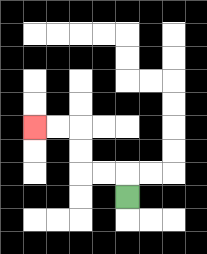{'start': '[5, 8]', 'end': '[1, 5]', 'path_directions': 'U,L,L,U,U,L,L', 'path_coordinates': '[[5, 8], [5, 7], [4, 7], [3, 7], [3, 6], [3, 5], [2, 5], [1, 5]]'}